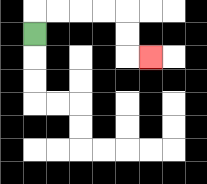{'start': '[1, 1]', 'end': '[6, 2]', 'path_directions': 'U,R,R,R,R,D,D,R', 'path_coordinates': '[[1, 1], [1, 0], [2, 0], [3, 0], [4, 0], [5, 0], [5, 1], [5, 2], [6, 2]]'}